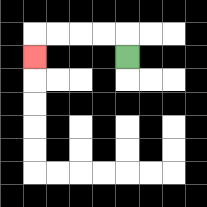{'start': '[5, 2]', 'end': '[1, 2]', 'path_directions': 'U,L,L,L,L,D', 'path_coordinates': '[[5, 2], [5, 1], [4, 1], [3, 1], [2, 1], [1, 1], [1, 2]]'}